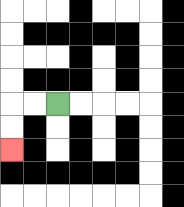{'start': '[2, 4]', 'end': '[0, 6]', 'path_directions': 'L,L,D,D', 'path_coordinates': '[[2, 4], [1, 4], [0, 4], [0, 5], [0, 6]]'}